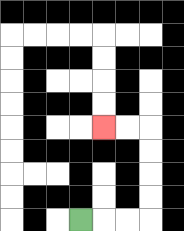{'start': '[3, 9]', 'end': '[4, 5]', 'path_directions': 'R,R,R,U,U,U,U,L,L', 'path_coordinates': '[[3, 9], [4, 9], [5, 9], [6, 9], [6, 8], [6, 7], [6, 6], [6, 5], [5, 5], [4, 5]]'}